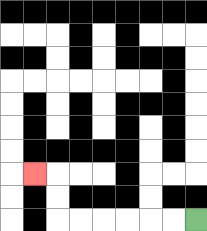{'start': '[8, 9]', 'end': '[1, 7]', 'path_directions': 'L,L,L,L,L,L,U,U,L', 'path_coordinates': '[[8, 9], [7, 9], [6, 9], [5, 9], [4, 9], [3, 9], [2, 9], [2, 8], [2, 7], [1, 7]]'}